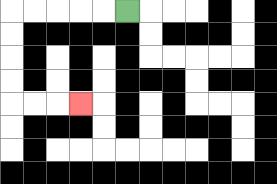{'start': '[5, 0]', 'end': '[3, 4]', 'path_directions': 'L,L,L,L,L,D,D,D,D,R,R,R', 'path_coordinates': '[[5, 0], [4, 0], [3, 0], [2, 0], [1, 0], [0, 0], [0, 1], [0, 2], [0, 3], [0, 4], [1, 4], [2, 4], [3, 4]]'}